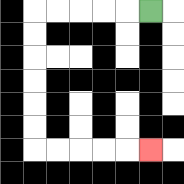{'start': '[6, 0]', 'end': '[6, 6]', 'path_directions': 'L,L,L,L,L,D,D,D,D,D,D,R,R,R,R,R', 'path_coordinates': '[[6, 0], [5, 0], [4, 0], [3, 0], [2, 0], [1, 0], [1, 1], [1, 2], [1, 3], [1, 4], [1, 5], [1, 6], [2, 6], [3, 6], [4, 6], [5, 6], [6, 6]]'}